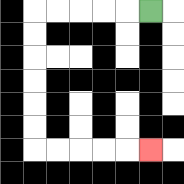{'start': '[6, 0]', 'end': '[6, 6]', 'path_directions': 'L,L,L,L,L,D,D,D,D,D,D,R,R,R,R,R', 'path_coordinates': '[[6, 0], [5, 0], [4, 0], [3, 0], [2, 0], [1, 0], [1, 1], [1, 2], [1, 3], [1, 4], [1, 5], [1, 6], [2, 6], [3, 6], [4, 6], [5, 6], [6, 6]]'}